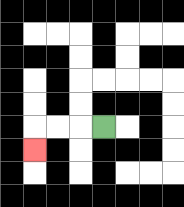{'start': '[4, 5]', 'end': '[1, 6]', 'path_directions': 'L,L,L,D', 'path_coordinates': '[[4, 5], [3, 5], [2, 5], [1, 5], [1, 6]]'}